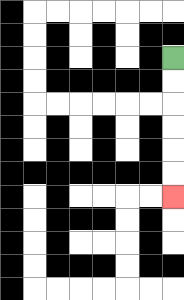{'start': '[7, 2]', 'end': '[7, 8]', 'path_directions': 'D,D,D,D,D,D', 'path_coordinates': '[[7, 2], [7, 3], [7, 4], [7, 5], [7, 6], [7, 7], [7, 8]]'}